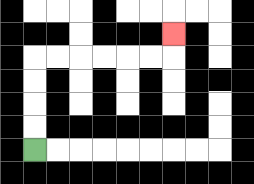{'start': '[1, 6]', 'end': '[7, 1]', 'path_directions': 'U,U,U,U,R,R,R,R,R,R,U', 'path_coordinates': '[[1, 6], [1, 5], [1, 4], [1, 3], [1, 2], [2, 2], [3, 2], [4, 2], [5, 2], [6, 2], [7, 2], [7, 1]]'}